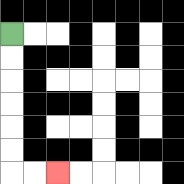{'start': '[0, 1]', 'end': '[2, 7]', 'path_directions': 'D,D,D,D,D,D,R,R', 'path_coordinates': '[[0, 1], [0, 2], [0, 3], [0, 4], [0, 5], [0, 6], [0, 7], [1, 7], [2, 7]]'}